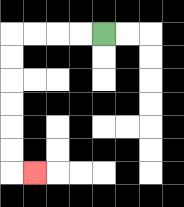{'start': '[4, 1]', 'end': '[1, 7]', 'path_directions': 'L,L,L,L,D,D,D,D,D,D,R', 'path_coordinates': '[[4, 1], [3, 1], [2, 1], [1, 1], [0, 1], [0, 2], [0, 3], [0, 4], [0, 5], [0, 6], [0, 7], [1, 7]]'}